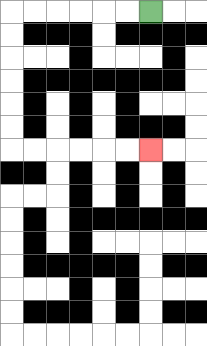{'start': '[6, 0]', 'end': '[6, 6]', 'path_directions': 'L,L,L,L,L,L,D,D,D,D,D,D,R,R,R,R,R,R', 'path_coordinates': '[[6, 0], [5, 0], [4, 0], [3, 0], [2, 0], [1, 0], [0, 0], [0, 1], [0, 2], [0, 3], [0, 4], [0, 5], [0, 6], [1, 6], [2, 6], [3, 6], [4, 6], [5, 6], [6, 6]]'}